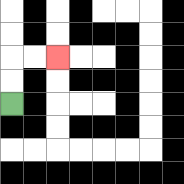{'start': '[0, 4]', 'end': '[2, 2]', 'path_directions': 'U,U,R,R', 'path_coordinates': '[[0, 4], [0, 3], [0, 2], [1, 2], [2, 2]]'}